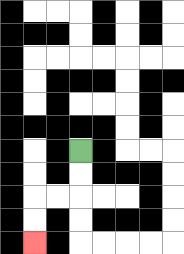{'start': '[3, 6]', 'end': '[1, 10]', 'path_directions': 'D,D,L,L,D,D', 'path_coordinates': '[[3, 6], [3, 7], [3, 8], [2, 8], [1, 8], [1, 9], [1, 10]]'}